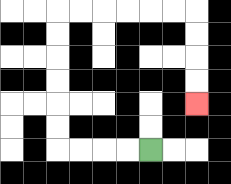{'start': '[6, 6]', 'end': '[8, 4]', 'path_directions': 'L,L,L,L,U,U,U,U,U,U,R,R,R,R,R,R,D,D,D,D', 'path_coordinates': '[[6, 6], [5, 6], [4, 6], [3, 6], [2, 6], [2, 5], [2, 4], [2, 3], [2, 2], [2, 1], [2, 0], [3, 0], [4, 0], [5, 0], [6, 0], [7, 0], [8, 0], [8, 1], [8, 2], [8, 3], [8, 4]]'}